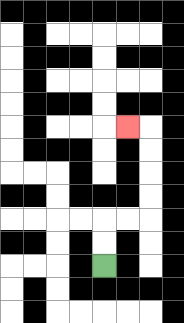{'start': '[4, 11]', 'end': '[5, 5]', 'path_directions': 'U,U,R,R,U,U,U,U,L', 'path_coordinates': '[[4, 11], [4, 10], [4, 9], [5, 9], [6, 9], [6, 8], [6, 7], [6, 6], [6, 5], [5, 5]]'}